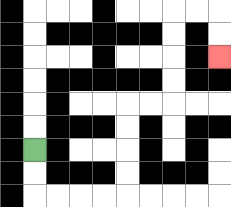{'start': '[1, 6]', 'end': '[9, 2]', 'path_directions': 'D,D,R,R,R,R,U,U,U,U,R,R,U,U,U,U,R,R,D,D', 'path_coordinates': '[[1, 6], [1, 7], [1, 8], [2, 8], [3, 8], [4, 8], [5, 8], [5, 7], [5, 6], [5, 5], [5, 4], [6, 4], [7, 4], [7, 3], [7, 2], [7, 1], [7, 0], [8, 0], [9, 0], [9, 1], [9, 2]]'}